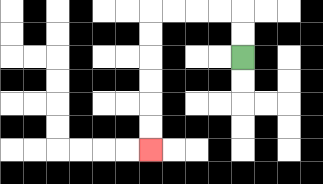{'start': '[10, 2]', 'end': '[6, 6]', 'path_directions': 'U,U,L,L,L,L,D,D,D,D,D,D', 'path_coordinates': '[[10, 2], [10, 1], [10, 0], [9, 0], [8, 0], [7, 0], [6, 0], [6, 1], [6, 2], [6, 3], [6, 4], [6, 5], [6, 6]]'}